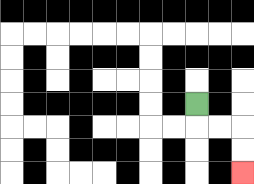{'start': '[8, 4]', 'end': '[10, 7]', 'path_directions': 'D,R,R,D,D', 'path_coordinates': '[[8, 4], [8, 5], [9, 5], [10, 5], [10, 6], [10, 7]]'}